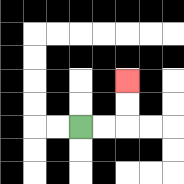{'start': '[3, 5]', 'end': '[5, 3]', 'path_directions': 'R,R,U,U', 'path_coordinates': '[[3, 5], [4, 5], [5, 5], [5, 4], [5, 3]]'}